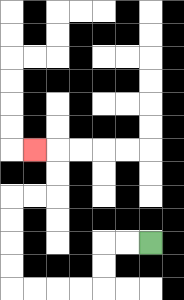{'start': '[6, 10]', 'end': '[1, 6]', 'path_directions': 'L,L,D,D,L,L,L,L,U,U,U,U,R,R,U,U,L', 'path_coordinates': '[[6, 10], [5, 10], [4, 10], [4, 11], [4, 12], [3, 12], [2, 12], [1, 12], [0, 12], [0, 11], [0, 10], [0, 9], [0, 8], [1, 8], [2, 8], [2, 7], [2, 6], [1, 6]]'}